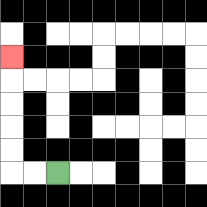{'start': '[2, 7]', 'end': '[0, 2]', 'path_directions': 'L,L,U,U,U,U,U', 'path_coordinates': '[[2, 7], [1, 7], [0, 7], [0, 6], [0, 5], [0, 4], [0, 3], [0, 2]]'}